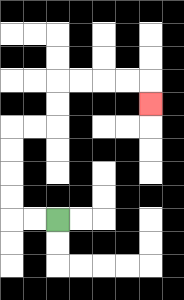{'start': '[2, 9]', 'end': '[6, 4]', 'path_directions': 'L,L,U,U,U,U,R,R,U,U,R,R,R,R,D', 'path_coordinates': '[[2, 9], [1, 9], [0, 9], [0, 8], [0, 7], [0, 6], [0, 5], [1, 5], [2, 5], [2, 4], [2, 3], [3, 3], [4, 3], [5, 3], [6, 3], [6, 4]]'}